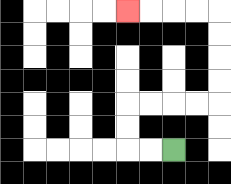{'start': '[7, 6]', 'end': '[5, 0]', 'path_directions': 'L,L,U,U,R,R,R,R,U,U,U,U,L,L,L,L', 'path_coordinates': '[[7, 6], [6, 6], [5, 6], [5, 5], [5, 4], [6, 4], [7, 4], [8, 4], [9, 4], [9, 3], [9, 2], [9, 1], [9, 0], [8, 0], [7, 0], [6, 0], [5, 0]]'}